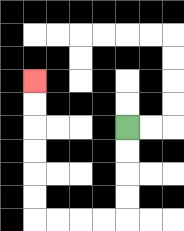{'start': '[5, 5]', 'end': '[1, 3]', 'path_directions': 'D,D,D,D,L,L,L,L,U,U,U,U,U,U', 'path_coordinates': '[[5, 5], [5, 6], [5, 7], [5, 8], [5, 9], [4, 9], [3, 9], [2, 9], [1, 9], [1, 8], [1, 7], [1, 6], [1, 5], [1, 4], [1, 3]]'}